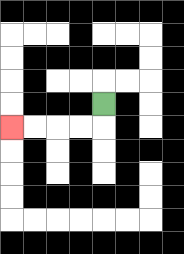{'start': '[4, 4]', 'end': '[0, 5]', 'path_directions': 'D,L,L,L,L', 'path_coordinates': '[[4, 4], [4, 5], [3, 5], [2, 5], [1, 5], [0, 5]]'}